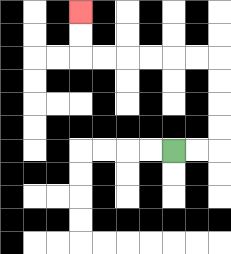{'start': '[7, 6]', 'end': '[3, 0]', 'path_directions': 'R,R,U,U,U,U,L,L,L,L,L,L,U,U', 'path_coordinates': '[[7, 6], [8, 6], [9, 6], [9, 5], [9, 4], [9, 3], [9, 2], [8, 2], [7, 2], [6, 2], [5, 2], [4, 2], [3, 2], [3, 1], [3, 0]]'}